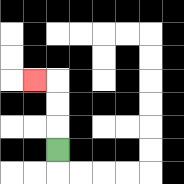{'start': '[2, 6]', 'end': '[1, 3]', 'path_directions': 'U,U,U,L', 'path_coordinates': '[[2, 6], [2, 5], [2, 4], [2, 3], [1, 3]]'}